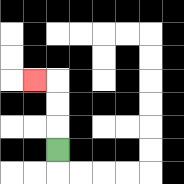{'start': '[2, 6]', 'end': '[1, 3]', 'path_directions': 'U,U,U,L', 'path_coordinates': '[[2, 6], [2, 5], [2, 4], [2, 3], [1, 3]]'}